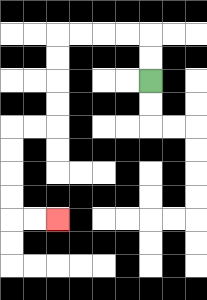{'start': '[6, 3]', 'end': '[2, 9]', 'path_directions': 'U,U,L,L,L,L,D,D,D,D,L,L,D,D,D,D,R,R', 'path_coordinates': '[[6, 3], [6, 2], [6, 1], [5, 1], [4, 1], [3, 1], [2, 1], [2, 2], [2, 3], [2, 4], [2, 5], [1, 5], [0, 5], [0, 6], [0, 7], [0, 8], [0, 9], [1, 9], [2, 9]]'}